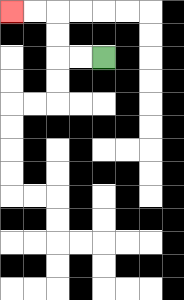{'start': '[4, 2]', 'end': '[0, 0]', 'path_directions': 'L,L,U,U,L,L', 'path_coordinates': '[[4, 2], [3, 2], [2, 2], [2, 1], [2, 0], [1, 0], [0, 0]]'}